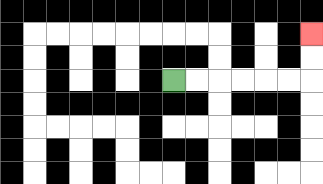{'start': '[7, 3]', 'end': '[13, 1]', 'path_directions': 'R,R,R,R,R,R,U,U', 'path_coordinates': '[[7, 3], [8, 3], [9, 3], [10, 3], [11, 3], [12, 3], [13, 3], [13, 2], [13, 1]]'}